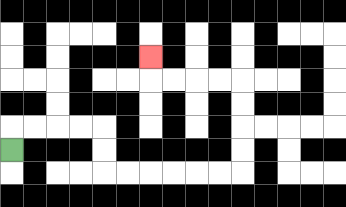{'start': '[0, 6]', 'end': '[6, 2]', 'path_directions': 'U,R,R,R,R,D,D,R,R,R,R,R,R,U,U,U,U,L,L,L,L,U', 'path_coordinates': '[[0, 6], [0, 5], [1, 5], [2, 5], [3, 5], [4, 5], [4, 6], [4, 7], [5, 7], [6, 7], [7, 7], [8, 7], [9, 7], [10, 7], [10, 6], [10, 5], [10, 4], [10, 3], [9, 3], [8, 3], [7, 3], [6, 3], [6, 2]]'}